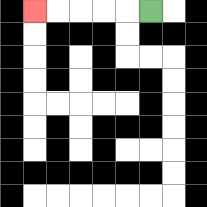{'start': '[6, 0]', 'end': '[1, 0]', 'path_directions': 'L,L,L,L,L', 'path_coordinates': '[[6, 0], [5, 0], [4, 0], [3, 0], [2, 0], [1, 0]]'}